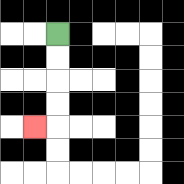{'start': '[2, 1]', 'end': '[1, 5]', 'path_directions': 'D,D,D,D,L', 'path_coordinates': '[[2, 1], [2, 2], [2, 3], [2, 4], [2, 5], [1, 5]]'}